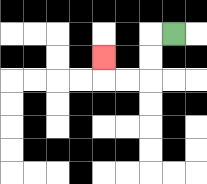{'start': '[7, 1]', 'end': '[4, 2]', 'path_directions': 'L,D,D,L,L,U', 'path_coordinates': '[[7, 1], [6, 1], [6, 2], [6, 3], [5, 3], [4, 3], [4, 2]]'}